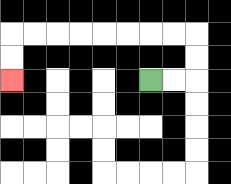{'start': '[6, 3]', 'end': '[0, 3]', 'path_directions': 'R,R,U,U,L,L,L,L,L,L,L,L,D,D', 'path_coordinates': '[[6, 3], [7, 3], [8, 3], [8, 2], [8, 1], [7, 1], [6, 1], [5, 1], [4, 1], [3, 1], [2, 1], [1, 1], [0, 1], [0, 2], [0, 3]]'}